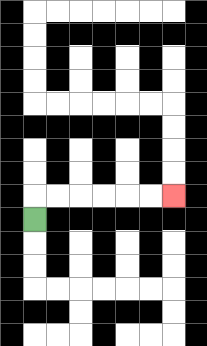{'start': '[1, 9]', 'end': '[7, 8]', 'path_directions': 'U,R,R,R,R,R,R', 'path_coordinates': '[[1, 9], [1, 8], [2, 8], [3, 8], [4, 8], [5, 8], [6, 8], [7, 8]]'}